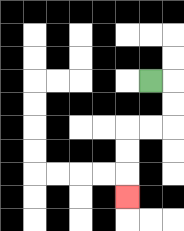{'start': '[6, 3]', 'end': '[5, 8]', 'path_directions': 'R,D,D,L,L,D,D,D', 'path_coordinates': '[[6, 3], [7, 3], [7, 4], [7, 5], [6, 5], [5, 5], [5, 6], [5, 7], [5, 8]]'}